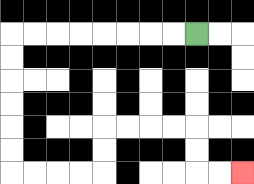{'start': '[8, 1]', 'end': '[10, 7]', 'path_directions': 'L,L,L,L,L,L,L,L,D,D,D,D,D,D,R,R,R,R,U,U,R,R,R,R,D,D,R,R', 'path_coordinates': '[[8, 1], [7, 1], [6, 1], [5, 1], [4, 1], [3, 1], [2, 1], [1, 1], [0, 1], [0, 2], [0, 3], [0, 4], [0, 5], [0, 6], [0, 7], [1, 7], [2, 7], [3, 7], [4, 7], [4, 6], [4, 5], [5, 5], [6, 5], [7, 5], [8, 5], [8, 6], [8, 7], [9, 7], [10, 7]]'}